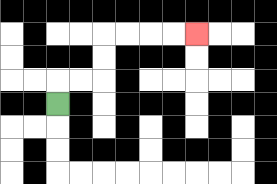{'start': '[2, 4]', 'end': '[8, 1]', 'path_directions': 'U,R,R,U,U,R,R,R,R', 'path_coordinates': '[[2, 4], [2, 3], [3, 3], [4, 3], [4, 2], [4, 1], [5, 1], [6, 1], [7, 1], [8, 1]]'}